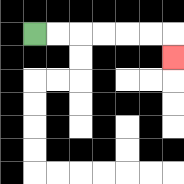{'start': '[1, 1]', 'end': '[7, 2]', 'path_directions': 'R,R,R,R,R,R,D', 'path_coordinates': '[[1, 1], [2, 1], [3, 1], [4, 1], [5, 1], [6, 1], [7, 1], [7, 2]]'}